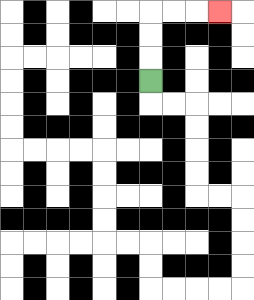{'start': '[6, 3]', 'end': '[9, 0]', 'path_directions': 'U,U,U,R,R,R', 'path_coordinates': '[[6, 3], [6, 2], [6, 1], [6, 0], [7, 0], [8, 0], [9, 0]]'}